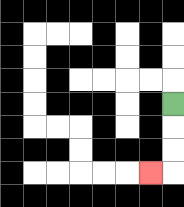{'start': '[7, 4]', 'end': '[6, 7]', 'path_directions': 'D,D,D,L', 'path_coordinates': '[[7, 4], [7, 5], [7, 6], [7, 7], [6, 7]]'}